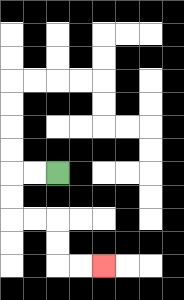{'start': '[2, 7]', 'end': '[4, 11]', 'path_directions': 'L,L,D,D,R,R,D,D,R,R', 'path_coordinates': '[[2, 7], [1, 7], [0, 7], [0, 8], [0, 9], [1, 9], [2, 9], [2, 10], [2, 11], [3, 11], [4, 11]]'}